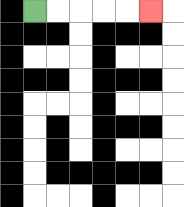{'start': '[1, 0]', 'end': '[6, 0]', 'path_directions': 'R,R,R,R,R', 'path_coordinates': '[[1, 0], [2, 0], [3, 0], [4, 0], [5, 0], [6, 0]]'}